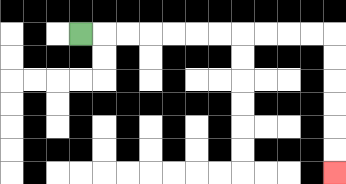{'start': '[3, 1]', 'end': '[14, 7]', 'path_directions': 'R,R,R,R,R,R,R,R,R,R,R,D,D,D,D,D,D', 'path_coordinates': '[[3, 1], [4, 1], [5, 1], [6, 1], [7, 1], [8, 1], [9, 1], [10, 1], [11, 1], [12, 1], [13, 1], [14, 1], [14, 2], [14, 3], [14, 4], [14, 5], [14, 6], [14, 7]]'}